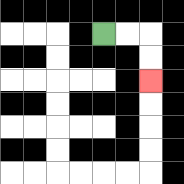{'start': '[4, 1]', 'end': '[6, 3]', 'path_directions': 'R,R,D,D', 'path_coordinates': '[[4, 1], [5, 1], [6, 1], [6, 2], [6, 3]]'}